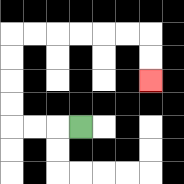{'start': '[3, 5]', 'end': '[6, 3]', 'path_directions': 'L,L,L,U,U,U,U,R,R,R,R,R,R,D,D', 'path_coordinates': '[[3, 5], [2, 5], [1, 5], [0, 5], [0, 4], [0, 3], [0, 2], [0, 1], [1, 1], [2, 1], [3, 1], [4, 1], [5, 1], [6, 1], [6, 2], [6, 3]]'}